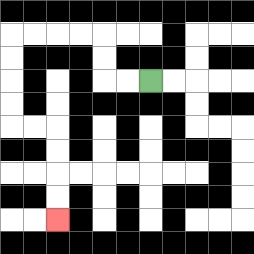{'start': '[6, 3]', 'end': '[2, 9]', 'path_directions': 'L,L,U,U,L,L,L,L,D,D,D,D,R,R,D,D,D,D', 'path_coordinates': '[[6, 3], [5, 3], [4, 3], [4, 2], [4, 1], [3, 1], [2, 1], [1, 1], [0, 1], [0, 2], [0, 3], [0, 4], [0, 5], [1, 5], [2, 5], [2, 6], [2, 7], [2, 8], [2, 9]]'}